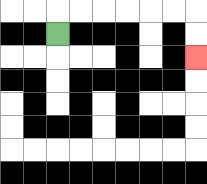{'start': '[2, 1]', 'end': '[8, 2]', 'path_directions': 'U,R,R,R,R,R,R,D,D', 'path_coordinates': '[[2, 1], [2, 0], [3, 0], [4, 0], [5, 0], [6, 0], [7, 0], [8, 0], [8, 1], [8, 2]]'}